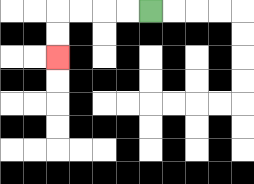{'start': '[6, 0]', 'end': '[2, 2]', 'path_directions': 'L,L,L,L,D,D', 'path_coordinates': '[[6, 0], [5, 0], [4, 0], [3, 0], [2, 0], [2, 1], [2, 2]]'}